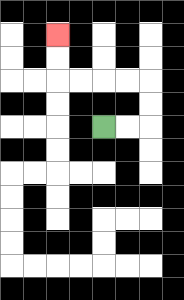{'start': '[4, 5]', 'end': '[2, 1]', 'path_directions': 'R,R,U,U,L,L,L,L,U,U', 'path_coordinates': '[[4, 5], [5, 5], [6, 5], [6, 4], [6, 3], [5, 3], [4, 3], [3, 3], [2, 3], [2, 2], [2, 1]]'}